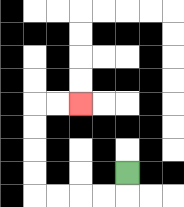{'start': '[5, 7]', 'end': '[3, 4]', 'path_directions': 'D,L,L,L,L,U,U,U,U,R,R', 'path_coordinates': '[[5, 7], [5, 8], [4, 8], [3, 8], [2, 8], [1, 8], [1, 7], [1, 6], [1, 5], [1, 4], [2, 4], [3, 4]]'}